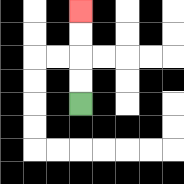{'start': '[3, 4]', 'end': '[3, 0]', 'path_directions': 'U,U,U,U', 'path_coordinates': '[[3, 4], [3, 3], [3, 2], [3, 1], [3, 0]]'}